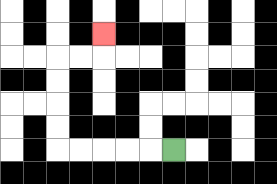{'start': '[7, 6]', 'end': '[4, 1]', 'path_directions': 'L,L,L,L,L,U,U,U,U,R,R,U', 'path_coordinates': '[[7, 6], [6, 6], [5, 6], [4, 6], [3, 6], [2, 6], [2, 5], [2, 4], [2, 3], [2, 2], [3, 2], [4, 2], [4, 1]]'}